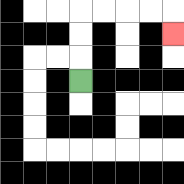{'start': '[3, 3]', 'end': '[7, 1]', 'path_directions': 'U,U,U,R,R,R,R,D', 'path_coordinates': '[[3, 3], [3, 2], [3, 1], [3, 0], [4, 0], [5, 0], [6, 0], [7, 0], [7, 1]]'}